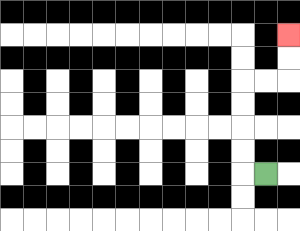{'start': '[11, 7]', 'end': '[12, 1]', 'path_directions': 'L,U,U,U,U,R,R,U,U', 'path_coordinates': '[[11, 7], [10, 7], [10, 6], [10, 5], [10, 4], [10, 3], [11, 3], [12, 3], [12, 2], [12, 1]]'}